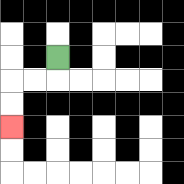{'start': '[2, 2]', 'end': '[0, 5]', 'path_directions': 'D,L,L,D,D', 'path_coordinates': '[[2, 2], [2, 3], [1, 3], [0, 3], [0, 4], [0, 5]]'}